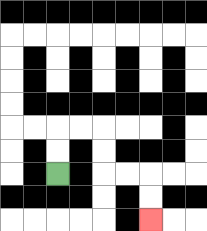{'start': '[2, 7]', 'end': '[6, 9]', 'path_directions': 'U,U,R,R,D,D,R,R,D,D', 'path_coordinates': '[[2, 7], [2, 6], [2, 5], [3, 5], [4, 5], [4, 6], [4, 7], [5, 7], [6, 7], [6, 8], [6, 9]]'}